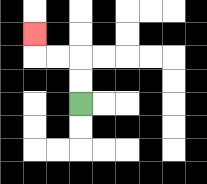{'start': '[3, 4]', 'end': '[1, 1]', 'path_directions': 'U,U,L,L,U', 'path_coordinates': '[[3, 4], [3, 3], [3, 2], [2, 2], [1, 2], [1, 1]]'}